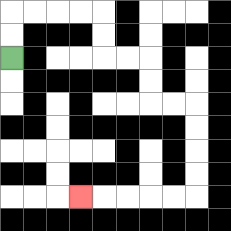{'start': '[0, 2]', 'end': '[3, 8]', 'path_directions': 'U,U,R,R,R,R,D,D,R,R,D,D,R,R,D,D,D,D,L,L,L,L,L', 'path_coordinates': '[[0, 2], [0, 1], [0, 0], [1, 0], [2, 0], [3, 0], [4, 0], [4, 1], [4, 2], [5, 2], [6, 2], [6, 3], [6, 4], [7, 4], [8, 4], [8, 5], [8, 6], [8, 7], [8, 8], [7, 8], [6, 8], [5, 8], [4, 8], [3, 8]]'}